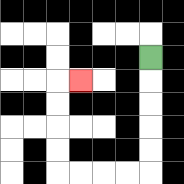{'start': '[6, 2]', 'end': '[3, 3]', 'path_directions': 'D,D,D,D,D,L,L,L,L,U,U,U,U,R', 'path_coordinates': '[[6, 2], [6, 3], [6, 4], [6, 5], [6, 6], [6, 7], [5, 7], [4, 7], [3, 7], [2, 7], [2, 6], [2, 5], [2, 4], [2, 3], [3, 3]]'}